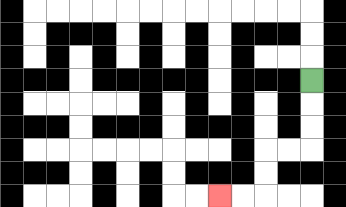{'start': '[13, 3]', 'end': '[9, 8]', 'path_directions': 'D,D,D,L,L,D,D,L,L', 'path_coordinates': '[[13, 3], [13, 4], [13, 5], [13, 6], [12, 6], [11, 6], [11, 7], [11, 8], [10, 8], [9, 8]]'}